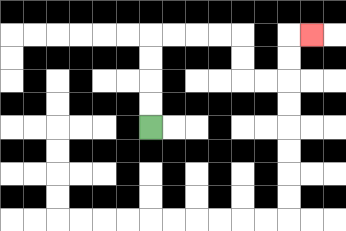{'start': '[6, 5]', 'end': '[13, 1]', 'path_directions': 'U,U,U,U,R,R,R,R,D,D,R,R,U,U,R', 'path_coordinates': '[[6, 5], [6, 4], [6, 3], [6, 2], [6, 1], [7, 1], [8, 1], [9, 1], [10, 1], [10, 2], [10, 3], [11, 3], [12, 3], [12, 2], [12, 1], [13, 1]]'}